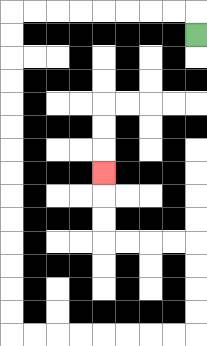{'start': '[8, 1]', 'end': '[4, 7]', 'path_directions': 'U,L,L,L,L,L,L,L,L,D,D,D,D,D,D,D,D,D,D,D,D,D,D,R,R,R,R,R,R,R,R,U,U,U,U,L,L,L,L,U,U,U', 'path_coordinates': '[[8, 1], [8, 0], [7, 0], [6, 0], [5, 0], [4, 0], [3, 0], [2, 0], [1, 0], [0, 0], [0, 1], [0, 2], [0, 3], [0, 4], [0, 5], [0, 6], [0, 7], [0, 8], [0, 9], [0, 10], [0, 11], [0, 12], [0, 13], [0, 14], [1, 14], [2, 14], [3, 14], [4, 14], [5, 14], [6, 14], [7, 14], [8, 14], [8, 13], [8, 12], [8, 11], [8, 10], [7, 10], [6, 10], [5, 10], [4, 10], [4, 9], [4, 8], [4, 7]]'}